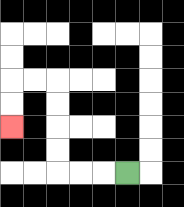{'start': '[5, 7]', 'end': '[0, 5]', 'path_directions': 'L,L,L,U,U,U,U,L,L,D,D', 'path_coordinates': '[[5, 7], [4, 7], [3, 7], [2, 7], [2, 6], [2, 5], [2, 4], [2, 3], [1, 3], [0, 3], [0, 4], [0, 5]]'}